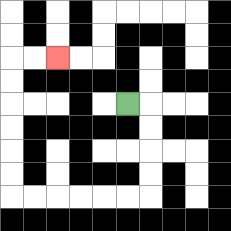{'start': '[5, 4]', 'end': '[2, 2]', 'path_directions': 'R,D,D,D,D,L,L,L,L,L,L,U,U,U,U,U,U,R,R', 'path_coordinates': '[[5, 4], [6, 4], [6, 5], [6, 6], [6, 7], [6, 8], [5, 8], [4, 8], [3, 8], [2, 8], [1, 8], [0, 8], [0, 7], [0, 6], [0, 5], [0, 4], [0, 3], [0, 2], [1, 2], [2, 2]]'}